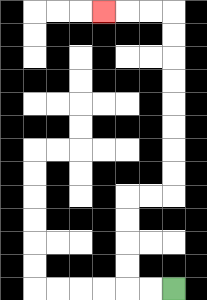{'start': '[7, 12]', 'end': '[4, 0]', 'path_directions': 'L,L,U,U,U,U,R,R,U,U,U,U,U,U,U,U,L,L,L', 'path_coordinates': '[[7, 12], [6, 12], [5, 12], [5, 11], [5, 10], [5, 9], [5, 8], [6, 8], [7, 8], [7, 7], [7, 6], [7, 5], [7, 4], [7, 3], [7, 2], [7, 1], [7, 0], [6, 0], [5, 0], [4, 0]]'}